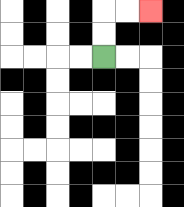{'start': '[4, 2]', 'end': '[6, 0]', 'path_directions': 'U,U,R,R', 'path_coordinates': '[[4, 2], [4, 1], [4, 0], [5, 0], [6, 0]]'}